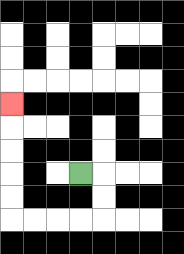{'start': '[3, 7]', 'end': '[0, 4]', 'path_directions': 'R,D,D,L,L,L,L,U,U,U,U,U', 'path_coordinates': '[[3, 7], [4, 7], [4, 8], [4, 9], [3, 9], [2, 9], [1, 9], [0, 9], [0, 8], [0, 7], [0, 6], [0, 5], [0, 4]]'}